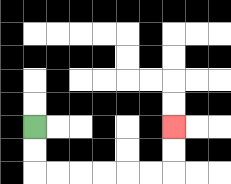{'start': '[1, 5]', 'end': '[7, 5]', 'path_directions': 'D,D,R,R,R,R,R,R,U,U', 'path_coordinates': '[[1, 5], [1, 6], [1, 7], [2, 7], [3, 7], [4, 7], [5, 7], [6, 7], [7, 7], [7, 6], [7, 5]]'}